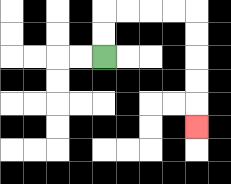{'start': '[4, 2]', 'end': '[8, 5]', 'path_directions': 'U,U,R,R,R,R,D,D,D,D,D', 'path_coordinates': '[[4, 2], [4, 1], [4, 0], [5, 0], [6, 0], [7, 0], [8, 0], [8, 1], [8, 2], [8, 3], [8, 4], [8, 5]]'}